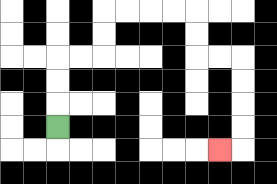{'start': '[2, 5]', 'end': '[9, 6]', 'path_directions': 'U,U,U,R,R,U,U,R,R,R,R,D,D,R,R,D,D,D,D,L', 'path_coordinates': '[[2, 5], [2, 4], [2, 3], [2, 2], [3, 2], [4, 2], [4, 1], [4, 0], [5, 0], [6, 0], [7, 0], [8, 0], [8, 1], [8, 2], [9, 2], [10, 2], [10, 3], [10, 4], [10, 5], [10, 6], [9, 6]]'}